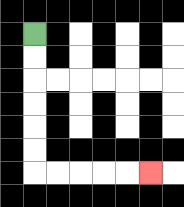{'start': '[1, 1]', 'end': '[6, 7]', 'path_directions': 'D,D,D,D,D,D,R,R,R,R,R', 'path_coordinates': '[[1, 1], [1, 2], [1, 3], [1, 4], [1, 5], [1, 6], [1, 7], [2, 7], [3, 7], [4, 7], [5, 7], [6, 7]]'}